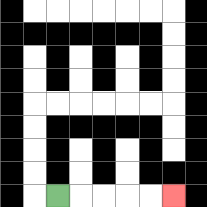{'start': '[2, 8]', 'end': '[7, 8]', 'path_directions': 'R,R,R,R,R', 'path_coordinates': '[[2, 8], [3, 8], [4, 8], [5, 8], [6, 8], [7, 8]]'}